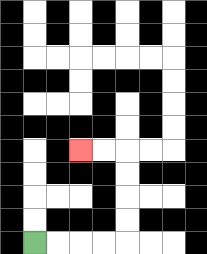{'start': '[1, 10]', 'end': '[3, 6]', 'path_directions': 'R,R,R,R,U,U,U,U,L,L', 'path_coordinates': '[[1, 10], [2, 10], [3, 10], [4, 10], [5, 10], [5, 9], [5, 8], [5, 7], [5, 6], [4, 6], [3, 6]]'}